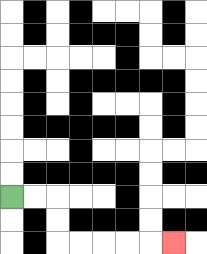{'start': '[0, 8]', 'end': '[7, 10]', 'path_directions': 'R,R,D,D,R,R,R,R,R', 'path_coordinates': '[[0, 8], [1, 8], [2, 8], [2, 9], [2, 10], [3, 10], [4, 10], [5, 10], [6, 10], [7, 10]]'}